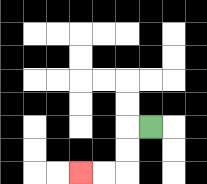{'start': '[6, 5]', 'end': '[3, 7]', 'path_directions': 'L,D,D,L,L', 'path_coordinates': '[[6, 5], [5, 5], [5, 6], [5, 7], [4, 7], [3, 7]]'}